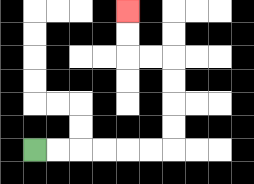{'start': '[1, 6]', 'end': '[5, 0]', 'path_directions': 'R,R,R,R,R,R,U,U,U,U,L,L,U,U', 'path_coordinates': '[[1, 6], [2, 6], [3, 6], [4, 6], [5, 6], [6, 6], [7, 6], [7, 5], [7, 4], [7, 3], [7, 2], [6, 2], [5, 2], [5, 1], [5, 0]]'}